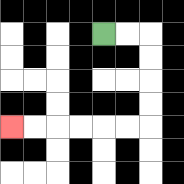{'start': '[4, 1]', 'end': '[0, 5]', 'path_directions': 'R,R,D,D,D,D,L,L,L,L,L,L', 'path_coordinates': '[[4, 1], [5, 1], [6, 1], [6, 2], [6, 3], [6, 4], [6, 5], [5, 5], [4, 5], [3, 5], [2, 5], [1, 5], [0, 5]]'}